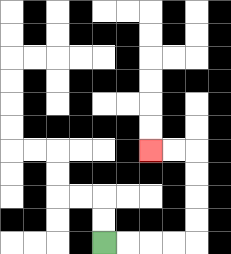{'start': '[4, 10]', 'end': '[6, 6]', 'path_directions': 'R,R,R,R,U,U,U,U,L,L', 'path_coordinates': '[[4, 10], [5, 10], [6, 10], [7, 10], [8, 10], [8, 9], [8, 8], [8, 7], [8, 6], [7, 6], [6, 6]]'}